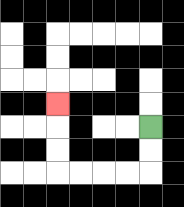{'start': '[6, 5]', 'end': '[2, 4]', 'path_directions': 'D,D,L,L,L,L,U,U,U', 'path_coordinates': '[[6, 5], [6, 6], [6, 7], [5, 7], [4, 7], [3, 7], [2, 7], [2, 6], [2, 5], [2, 4]]'}